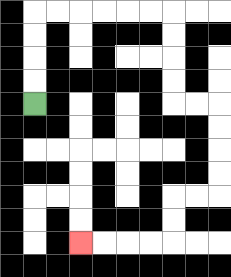{'start': '[1, 4]', 'end': '[3, 10]', 'path_directions': 'U,U,U,U,R,R,R,R,R,R,D,D,D,D,R,R,D,D,D,D,L,L,D,D,L,L,L,L', 'path_coordinates': '[[1, 4], [1, 3], [1, 2], [1, 1], [1, 0], [2, 0], [3, 0], [4, 0], [5, 0], [6, 0], [7, 0], [7, 1], [7, 2], [7, 3], [7, 4], [8, 4], [9, 4], [9, 5], [9, 6], [9, 7], [9, 8], [8, 8], [7, 8], [7, 9], [7, 10], [6, 10], [5, 10], [4, 10], [3, 10]]'}